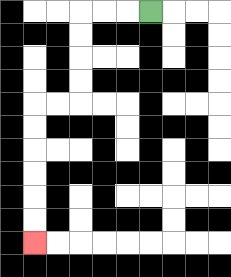{'start': '[6, 0]', 'end': '[1, 10]', 'path_directions': 'L,L,L,D,D,D,D,L,L,D,D,D,D,D,D', 'path_coordinates': '[[6, 0], [5, 0], [4, 0], [3, 0], [3, 1], [3, 2], [3, 3], [3, 4], [2, 4], [1, 4], [1, 5], [1, 6], [1, 7], [1, 8], [1, 9], [1, 10]]'}